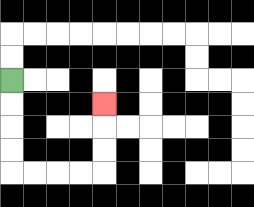{'start': '[0, 3]', 'end': '[4, 4]', 'path_directions': 'D,D,D,D,R,R,R,R,U,U,U', 'path_coordinates': '[[0, 3], [0, 4], [0, 5], [0, 6], [0, 7], [1, 7], [2, 7], [3, 7], [4, 7], [4, 6], [4, 5], [4, 4]]'}